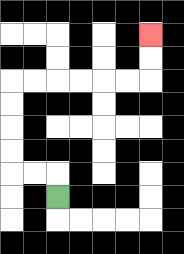{'start': '[2, 8]', 'end': '[6, 1]', 'path_directions': 'U,L,L,U,U,U,U,R,R,R,R,R,R,U,U', 'path_coordinates': '[[2, 8], [2, 7], [1, 7], [0, 7], [0, 6], [0, 5], [0, 4], [0, 3], [1, 3], [2, 3], [3, 3], [4, 3], [5, 3], [6, 3], [6, 2], [6, 1]]'}